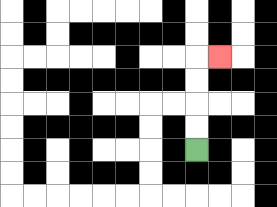{'start': '[8, 6]', 'end': '[9, 2]', 'path_directions': 'U,U,U,U,R', 'path_coordinates': '[[8, 6], [8, 5], [8, 4], [8, 3], [8, 2], [9, 2]]'}